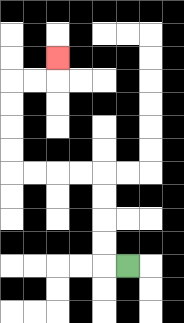{'start': '[5, 11]', 'end': '[2, 2]', 'path_directions': 'L,U,U,U,U,L,L,L,L,U,U,U,U,R,R,U', 'path_coordinates': '[[5, 11], [4, 11], [4, 10], [4, 9], [4, 8], [4, 7], [3, 7], [2, 7], [1, 7], [0, 7], [0, 6], [0, 5], [0, 4], [0, 3], [1, 3], [2, 3], [2, 2]]'}